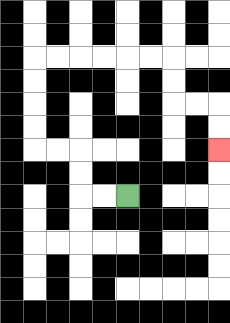{'start': '[5, 8]', 'end': '[9, 6]', 'path_directions': 'L,L,U,U,L,L,U,U,U,U,R,R,R,R,R,R,D,D,R,R,D,D', 'path_coordinates': '[[5, 8], [4, 8], [3, 8], [3, 7], [3, 6], [2, 6], [1, 6], [1, 5], [1, 4], [1, 3], [1, 2], [2, 2], [3, 2], [4, 2], [5, 2], [6, 2], [7, 2], [7, 3], [7, 4], [8, 4], [9, 4], [9, 5], [9, 6]]'}